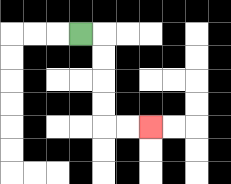{'start': '[3, 1]', 'end': '[6, 5]', 'path_directions': 'R,D,D,D,D,R,R', 'path_coordinates': '[[3, 1], [4, 1], [4, 2], [4, 3], [4, 4], [4, 5], [5, 5], [6, 5]]'}